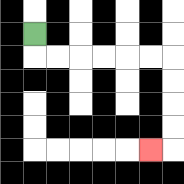{'start': '[1, 1]', 'end': '[6, 6]', 'path_directions': 'D,R,R,R,R,R,R,D,D,D,D,L', 'path_coordinates': '[[1, 1], [1, 2], [2, 2], [3, 2], [4, 2], [5, 2], [6, 2], [7, 2], [7, 3], [7, 4], [7, 5], [7, 6], [6, 6]]'}